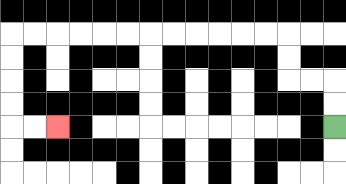{'start': '[14, 5]', 'end': '[2, 5]', 'path_directions': 'U,U,L,L,U,U,L,L,L,L,L,L,L,L,L,L,L,L,D,D,D,D,R,R', 'path_coordinates': '[[14, 5], [14, 4], [14, 3], [13, 3], [12, 3], [12, 2], [12, 1], [11, 1], [10, 1], [9, 1], [8, 1], [7, 1], [6, 1], [5, 1], [4, 1], [3, 1], [2, 1], [1, 1], [0, 1], [0, 2], [0, 3], [0, 4], [0, 5], [1, 5], [2, 5]]'}